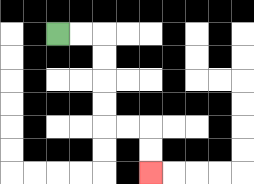{'start': '[2, 1]', 'end': '[6, 7]', 'path_directions': 'R,R,D,D,D,D,R,R,D,D', 'path_coordinates': '[[2, 1], [3, 1], [4, 1], [4, 2], [4, 3], [4, 4], [4, 5], [5, 5], [6, 5], [6, 6], [6, 7]]'}